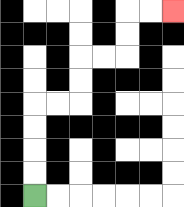{'start': '[1, 8]', 'end': '[7, 0]', 'path_directions': 'U,U,U,U,R,R,U,U,R,R,U,U,R,R', 'path_coordinates': '[[1, 8], [1, 7], [1, 6], [1, 5], [1, 4], [2, 4], [3, 4], [3, 3], [3, 2], [4, 2], [5, 2], [5, 1], [5, 0], [6, 0], [7, 0]]'}